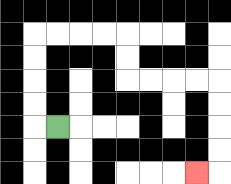{'start': '[2, 5]', 'end': '[8, 7]', 'path_directions': 'L,U,U,U,U,R,R,R,R,D,D,R,R,R,R,D,D,D,D,L', 'path_coordinates': '[[2, 5], [1, 5], [1, 4], [1, 3], [1, 2], [1, 1], [2, 1], [3, 1], [4, 1], [5, 1], [5, 2], [5, 3], [6, 3], [7, 3], [8, 3], [9, 3], [9, 4], [9, 5], [9, 6], [9, 7], [8, 7]]'}